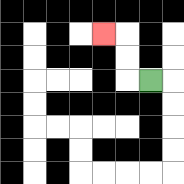{'start': '[6, 3]', 'end': '[4, 1]', 'path_directions': 'L,U,U,L', 'path_coordinates': '[[6, 3], [5, 3], [5, 2], [5, 1], [4, 1]]'}